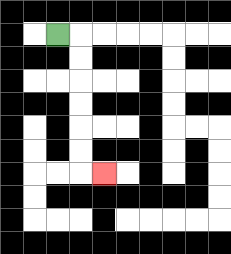{'start': '[2, 1]', 'end': '[4, 7]', 'path_directions': 'R,D,D,D,D,D,D,R', 'path_coordinates': '[[2, 1], [3, 1], [3, 2], [3, 3], [3, 4], [3, 5], [3, 6], [3, 7], [4, 7]]'}